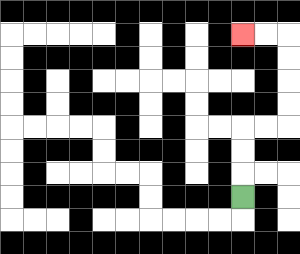{'start': '[10, 8]', 'end': '[10, 1]', 'path_directions': 'U,U,U,R,R,U,U,U,U,L,L', 'path_coordinates': '[[10, 8], [10, 7], [10, 6], [10, 5], [11, 5], [12, 5], [12, 4], [12, 3], [12, 2], [12, 1], [11, 1], [10, 1]]'}